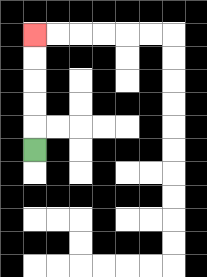{'start': '[1, 6]', 'end': '[1, 1]', 'path_directions': 'U,U,U,U,U', 'path_coordinates': '[[1, 6], [1, 5], [1, 4], [1, 3], [1, 2], [1, 1]]'}